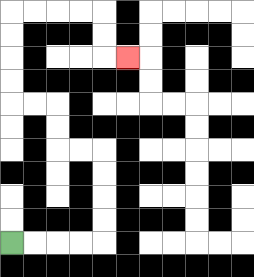{'start': '[0, 10]', 'end': '[5, 2]', 'path_directions': 'R,R,R,R,U,U,U,U,L,L,U,U,L,L,U,U,U,U,R,R,R,R,D,D,R', 'path_coordinates': '[[0, 10], [1, 10], [2, 10], [3, 10], [4, 10], [4, 9], [4, 8], [4, 7], [4, 6], [3, 6], [2, 6], [2, 5], [2, 4], [1, 4], [0, 4], [0, 3], [0, 2], [0, 1], [0, 0], [1, 0], [2, 0], [3, 0], [4, 0], [4, 1], [4, 2], [5, 2]]'}